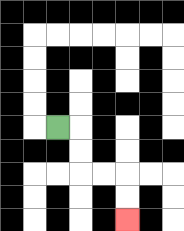{'start': '[2, 5]', 'end': '[5, 9]', 'path_directions': 'R,D,D,R,R,D,D', 'path_coordinates': '[[2, 5], [3, 5], [3, 6], [3, 7], [4, 7], [5, 7], [5, 8], [5, 9]]'}